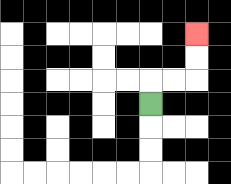{'start': '[6, 4]', 'end': '[8, 1]', 'path_directions': 'U,R,R,U,U', 'path_coordinates': '[[6, 4], [6, 3], [7, 3], [8, 3], [8, 2], [8, 1]]'}